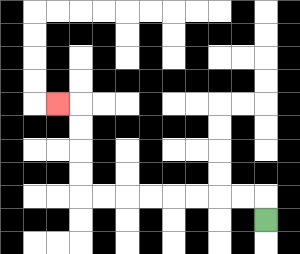{'start': '[11, 9]', 'end': '[2, 4]', 'path_directions': 'U,L,L,L,L,L,L,L,L,U,U,U,U,L', 'path_coordinates': '[[11, 9], [11, 8], [10, 8], [9, 8], [8, 8], [7, 8], [6, 8], [5, 8], [4, 8], [3, 8], [3, 7], [3, 6], [3, 5], [3, 4], [2, 4]]'}